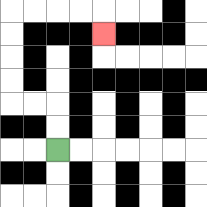{'start': '[2, 6]', 'end': '[4, 1]', 'path_directions': 'U,U,L,L,U,U,U,U,R,R,R,R,D', 'path_coordinates': '[[2, 6], [2, 5], [2, 4], [1, 4], [0, 4], [0, 3], [0, 2], [0, 1], [0, 0], [1, 0], [2, 0], [3, 0], [4, 0], [4, 1]]'}